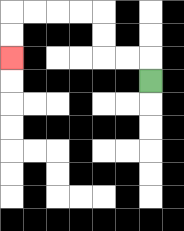{'start': '[6, 3]', 'end': '[0, 2]', 'path_directions': 'U,L,L,U,U,L,L,L,L,D,D', 'path_coordinates': '[[6, 3], [6, 2], [5, 2], [4, 2], [4, 1], [4, 0], [3, 0], [2, 0], [1, 0], [0, 0], [0, 1], [0, 2]]'}